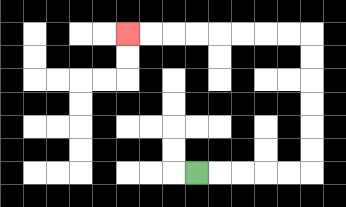{'start': '[8, 7]', 'end': '[5, 1]', 'path_directions': 'R,R,R,R,R,U,U,U,U,U,U,L,L,L,L,L,L,L,L', 'path_coordinates': '[[8, 7], [9, 7], [10, 7], [11, 7], [12, 7], [13, 7], [13, 6], [13, 5], [13, 4], [13, 3], [13, 2], [13, 1], [12, 1], [11, 1], [10, 1], [9, 1], [8, 1], [7, 1], [6, 1], [5, 1]]'}